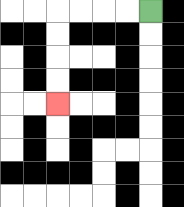{'start': '[6, 0]', 'end': '[2, 4]', 'path_directions': 'L,L,L,L,D,D,D,D', 'path_coordinates': '[[6, 0], [5, 0], [4, 0], [3, 0], [2, 0], [2, 1], [2, 2], [2, 3], [2, 4]]'}